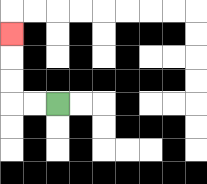{'start': '[2, 4]', 'end': '[0, 1]', 'path_directions': 'L,L,U,U,U', 'path_coordinates': '[[2, 4], [1, 4], [0, 4], [0, 3], [0, 2], [0, 1]]'}